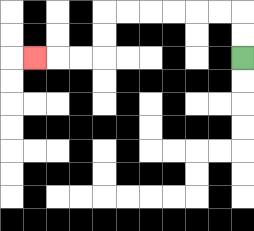{'start': '[10, 2]', 'end': '[1, 2]', 'path_directions': 'U,U,L,L,L,L,L,L,D,D,L,L,L', 'path_coordinates': '[[10, 2], [10, 1], [10, 0], [9, 0], [8, 0], [7, 0], [6, 0], [5, 0], [4, 0], [4, 1], [4, 2], [3, 2], [2, 2], [1, 2]]'}